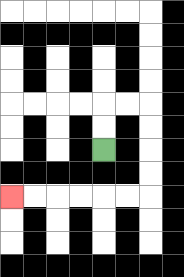{'start': '[4, 6]', 'end': '[0, 8]', 'path_directions': 'U,U,R,R,D,D,D,D,L,L,L,L,L,L', 'path_coordinates': '[[4, 6], [4, 5], [4, 4], [5, 4], [6, 4], [6, 5], [6, 6], [6, 7], [6, 8], [5, 8], [4, 8], [3, 8], [2, 8], [1, 8], [0, 8]]'}